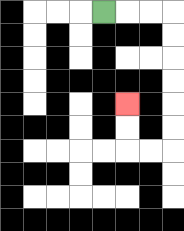{'start': '[4, 0]', 'end': '[5, 4]', 'path_directions': 'R,R,R,D,D,D,D,D,D,L,L,U,U', 'path_coordinates': '[[4, 0], [5, 0], [6, 0], [7, 0], [7, 1], [7, 2], [7, 3], [7, 4], [7, 5], [7, 6], [6, 6], [5, 6], [5, 5], [5, 4]]'}